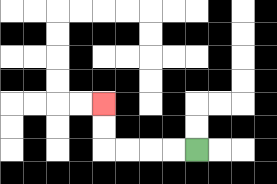{'start': '[8, 6]', 'end': '[4, 4]', 'path_directions': 'L,L,L,L,U,U', 'path_coordinates': '[[8, 6], [7, 6], [6, 6], [5, 6], [4, 6], [4, 5], [4, 4]]'}